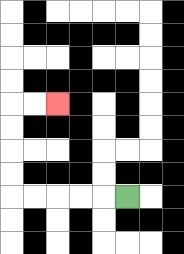{'start': '[5, 8]', 'end': '[2, 4]', 'path_directions': 'L,L,L,L,L,U,U,U,U,R,R', 'path_coordinates': '[[5, 8], [4, 8], [3, 8], [2, 8], [1, 8], [0, 8], [0, 7], [0, 6], [0, 5], [0, 4], [1, 4], [2, 4]]'}